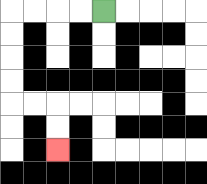{'start': '[4, 0]', 'end': '[2, 6]', 'path_directions': 'L,L,L,L,D,D,D,D,R,R,D,D', 'path_coordinates': '[[4, 0], [3, 0], [2, 0], [1, 0], [0, 0], [0, 1], [0, 2], [0, 3], [0, 4], [1, 4], [2, 4], [2, 5], [2, 6]]'}